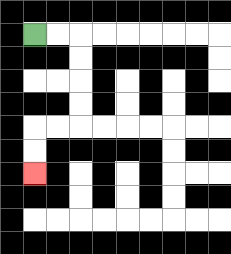{'start': '[1, 1]', 'end': '[1, 7]', 'path_directions': 'R,R,D,D,D,D,L,L,D,D', 'path_coordinates': '[[1, 1], [2, 1], [3, 1], [3, 2], [3, 3], [3, 4], [3, 5], [2, 5], [1, 5], [1, 6], [1, 7]]'}